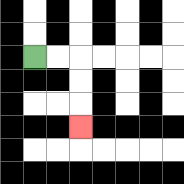{'start': '[1, 2]', 'end': '[3, 5]', 'path_directions': 'R,R,D,D,D', 'path_coordinates': '[[1, 2], [2, 2], [3, 2], [3, 3], [3, 4], [3, 5]]'}